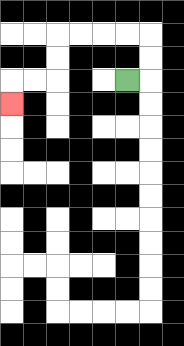{'start': '[5, 3]', 'end': '[0, 4]', 'path_directions': 'R,U,U,L,L,L,L,D,D,L,L,D', 'path_coordinates': '[[5, 3], [6, 3], [6, 2], [6, 1], [5, 1], [4, 1], [3, 1], [2, 1], [2, 2], [2, 3], [1, 3], [0, 3], [0, 4]]'}